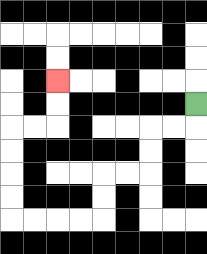{'start': '[8, 4]', 'end': '[2, 3]', 'path_directions': 'D,L,L,D,D,L,L,D,D,L,L,L,L,U,U,U,U,R,R,U,U', 'path_coordinates': '[[8, 4], [8, 5], [7, 5], [6, 5], [6, 6], [6, 7], [5, 7], [4, 7], [4, 8], [4, 9], [3, 9], [2, 9], [1, 9], [0, 9], [0, 8], [0, 7], [0, 6], [0, 5], [1, 5], [2, 5], [2, 4], [2, 3]]'}